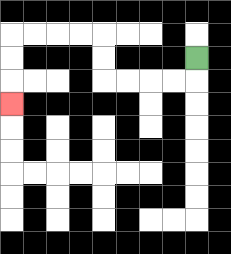{'start': '[8, 2]', 'end': '[0, 4]', 'path_directions': 'D,L,L,L,L,U,U,L,L,L,L,D,D,D', 'path_coordinates': '[[8, 2], [8, 3], [7, 3], [6, 3], [5, 3], [4, 3], [4, 2], [4, 1], [3, 1], [2, 1], [1, 1], [0, 1], [0, 2], [0, 3], [0, 4]]'}